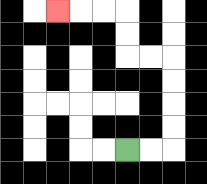{'start': '[5, 6]', 'end': '[2, 0]', 'path_directions': 'R,R,U,U,U,U,L,L,U,U,L,L,L', 'path_coordinates': '[[5, 6], [6, 6], [7, 6], [7, 5], [7, 4], [7, 3], [7, 2], [6, 2], [5, 2], [5, 1], [5, 0], [4, 0], [3, 0], [2, 0]]'}